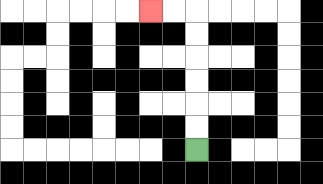{'start': '[8, 6]', 'end': '[6, 0]', 'path_directions': 'U,U,U,U,U,U,L,L', 'path_coordinates': '[[8, 6], [8, 5], [8, 4], [8, 3], [8, 2], [8, 1], [8, 0], [7, 0], [6, 0]]'}